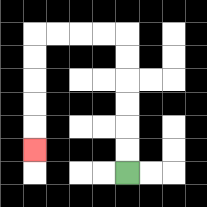{'start': '[5, 7]', 'end': '[1, 6]', 'path_directions': 'U,U,U,U,U,U,L,L,L,L,D,D,D,D,D', 'path_coordinates': '[[5, 7], [5, 6], [5, 5], [5, 4], [5, 3], [5, 2], [5, 1], [4, 1], [3, 1], [2, 1], [1, 1], [1, 2], [1, 3], [1, 4], [1, 5], [1, 6]]'}